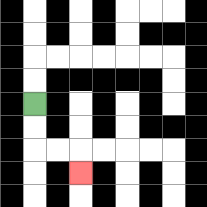{'start': '[1, 4]', 'end': '[3, 7]', 'path_directions': 'D,D,R,R,D', 'path_coordinates': '[[1, 4], [1, 5], [1, 6], [2, 6], [3, 6], [3, 7]]'}